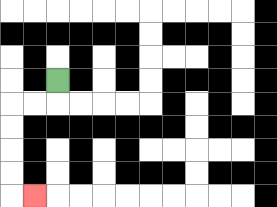{'start': '[2, 3]', 'end': '[1, 8]', 'path_directions': 'D,L,L,D,D,D,D,R', 'path_coordinates': '[[2, 3], [2, 4], [1, 4], [0, 4], [0, 5], [0, 6], [0, 7], [0, 8], [1, 8]]'}